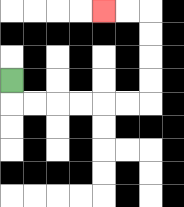{'start': '[0, 3]', 'end': '[4, 0]', 'path_directions': 'D,R,R,R,R,R,R,U,U,U,U,L,L', 'path_coordinates': '[[0, 3], [0, 4], [1, 4], [2, 4], [3, 4], [4, 4], [5, 4], [6, 4], [6, 3], [6, 2], [6, 1], [6, 0], [5, 0], [4, 0]]'}